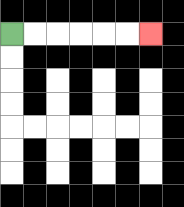{'start': '[0, 1]', 'end': '[6, 1]', 'path_directions': 'R,R,R,R,R,R', 'path_coordinates': '[[0, 1], [1, 1], [2, 1], [3, 1], [4, 1], [5, 1], [6, 1]]'}